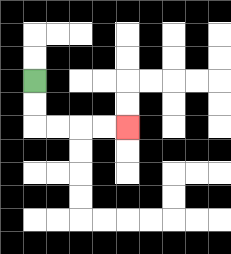{'start': '[1, 3]', 'end': '[5, 5]', 'path_directions': 'D,D,R,R,R,R', 'path_coordinates': '[[1, 3], [1, 4], [1, 5], [2, 5], [3, 5], [4, 5], [5, 5]]'}